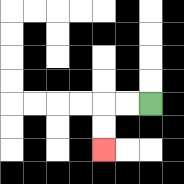{'start': '[6, 4]', 'end': '[4, 6]', 'path_directions': 'L,L,D,D', 'path_coordinates': '[[6, 4], [5, 4], [4, 4], [4, 5], [4, 6]]'}